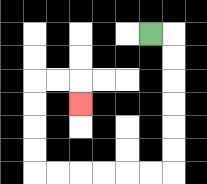{'start': '[6, 1]', 'end': '[3, 4]', 'path_directions': 'R,D,D,D,D,D,D,L,L,L,L,L,L,U,U,U,U,R,R,D', 'path_coordinates': '[[6, 1], [7, 1], [7, 2], [7, 3], [7, 4], [7, 5], [7, 6], [7, 7], [6, 7], [5, 7], [4, 7], [3, 7], [2, 7], [1, 7], [1, 6], [1, 5], [1, 4], [1, 3], [2, 3], [3, 3], [3, 4]]'}